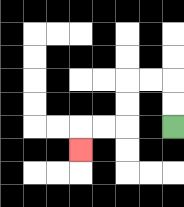{'start': '[7, 5]', 'end': '[3, 6]', 'path_directions': 'U,U,L,L,D,D,L,L,D', 'path_coordinates': '[[7, 5], [7, 4], [7, 3], [6, 3], [5, 3], [5, 4], [5, 5], [4, 5], [3, 5], [3, 6]]'}